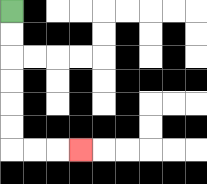{'start': '[0, 0]', 'end': '[3, 6]', 'path_directions': 'D,D,D,D,D,D,R,R,R', 'path_coordinates': '[[0, 0], [0, 1], [0, 2], [0, 3], [0, 4], [0, 5], [0, 6], [1, 6], [2, 6], [3, 6]]'}